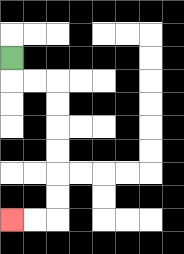{'start': '[0, 2]', 'end': '[0, 9]', 'path_directions': 'D,R,R,D,D,D,D,D,D,L,L', 'path_coordinates': '[[0, 2], [0, 3], [1, 3], [2, 3], [2, 4], [2, 5], [2, 6], [2, 7], [2, 8], [2, 9], [1, 9], [0, 9]]'}